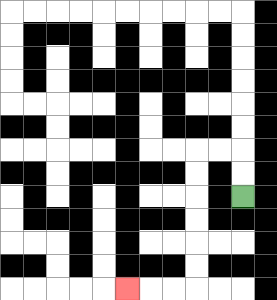{'start': '[10, 8]', 'end': '[5, 12]', 'path_directions': 'U,U,L,L,D,D,D,D,D,D,L,L,L', 'path_coordinates': '[[10, 8], [10, 7], [10, 6], [9, 6], [8, 6], [8, 7], [8, 8], [8, 9], [8, 10], [8, 11], [8, 12], [7, 12], [6, 12], [5, 12]]'}